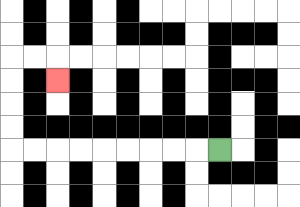{'start': '[9, 6]', 'end': '[2, 3]', 'path_directions': 'L,L,L,L,L,L,L,L,L,U,U,U,U,R,R,D', 'path_coordinates': '[[9, 6], [8, 6], [7, 6], [6, 6], [5, 6], [4, 6], [3, 6], [2, 6], [1, 6], [0, 6], [0, 5], [0, 4], [0, 3], [0, 2], [1, 2], [2, 2], [2, 3]]'}